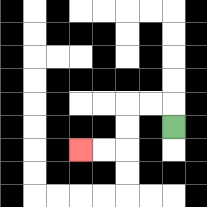{'start': '[7, 5]', 'end': '[3, 6]', 'path_directions': 'U,L,L,D,D,L,L', 'path_coordinates': '[[7, 5], [7, 4], [6, 4], [5, 4], [5, 5], [5, 6], [4, 6], [3, 6]]'}